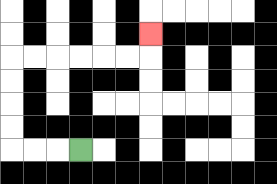{'start': '[3, 6]', 'end': '[6, 1]', 'path_directions': 'L,L,L,U,U,U,U,R,R,R,R,R,R,U', 'path_coordinates': '[[3, 6], [2, 6], [1, 6], [0, 6], [0, 5], [0, 4], [0, 3], [0, 2], [1, 2], [2, 2], [3, 2], [4, 2], [5, 2], [6, 2], [6, 1]]'}